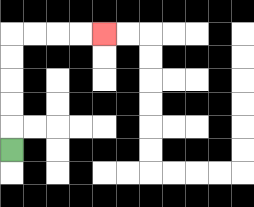{'start': '[0, 6]', 'end': '[4, 1]', 'path_directions': 'U,U,U,U,U,R,R,R,R', 'path_coordinates': '[[0, 6], [0, 5], [0, 4], [0, 3], [0, 2], [0, 1], [1, 1], [2, 1], [3, 1], [4, 1]]'}